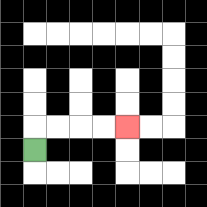{'start': '[1, 6]', 'end': '[5, 5]', 'path_directions': 'U,R,R,R,R', 'path_coordinates': '[[1, 6], [1, 5], [2, 5], [3, 5], [4, 5], [5, 5]]'}